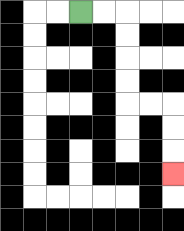{'start': '[3, 0]', 'end': '[7, 7]', 'path_directions': 'R,R,D,D,D,D,R,R,D,D,D', 'path_coordinates': '[[3, 0], [4, 0], [5, 0], [5, 1], [5, 2], [5, 3], [5, 4], [6, 4], [7, 4], [7, 5], [7, 6], [7, 7]]'}